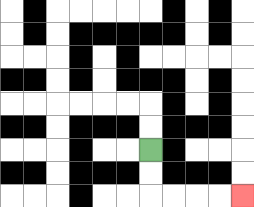{'start': '[6, 6]', 'end': '[10, 8]', 'path_directions': 'D,D,R,R,R,R', 'path_coordinates': '[[6, 6], [6, 7], [6, 8], [7, 8], [8, 8], [9, 8], [10, 8]]'}